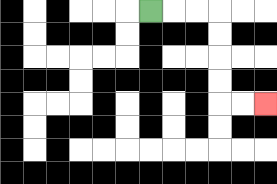{'start': '[6, 0]', 'end': '[11, 4]', 'path_directions': 'R,R,R,D,D,D,D,R,R', 'path_coordinates': '[[6, 0], [7, 0], [8, 0], [9, 0], [9, 1], [9, 2], [9, 3], [9, 4], [10, 4], [11, 4]]'}